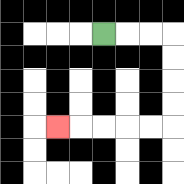{'start': '[4, 1]', 'end': '[2, 5]', 'path_directions': 'R,R,R,D,D,D,D,L,L,L,L,L', 'path_coordinates': '[[4, 1], [5, 1], [6, 1], [7, 1], [7, 2], [7, 3], [7, 4], [7, 5], [6, 5], [5, 5], [4, 5], [3, 5], [2, 5]]'}